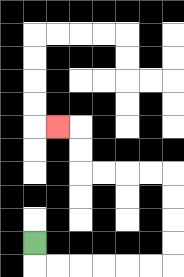{'start': '[1, 10]', 'end': '[2, 5]', 'path_directions': 'D,R,R,R,R,R,R,U,U,U,U,L,L,L,L,U,U,L', 'path_coordinates': '[[1, 10], [1, 11], [2, 11], [3, 11], [4, 11], [5, 11], [6, 11], [7, 11], [7, 10], [7, 9], [7, 8], [7, 7], [6, 7], [5, 7], [4, 7], [3, 7], [3, 6], [3, 5], [2, 5]]'}